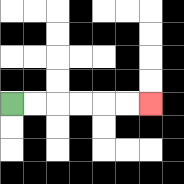{'start': '[0, 4]', 'end': '[6, 4]', 'path_directions': 'R,R,R,R,R,R', 'path_coordinates': '[[0, 4], [1, 4], [2, 4], [3, 4], [4, 4], [5, 4], [6, 4]]'}